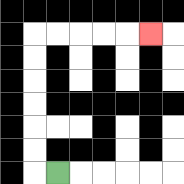{'start': '[2, 7]', 'end': '[6, 1]', 'path_directions': 'L,U,U,U,U,U,U,R,R,R,R,R', 'path_coordinates': '[[2, 7], [1, 7], [1, 6], [1, 5], [1, 4], [1, 3], [1, 2], [1, 1], [2, 1], [3, 1], [4, 1], [5, 1], [6, 1]]'}